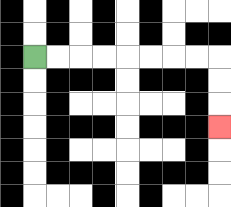{'start': '[1, 2]', 'end': '[9, 5]', 'path_directions': 'R,R,R,R,R,R,R,R,D,D,D', 'path_coordinates': '[[1, 2], [2, 2], [3, 2], [4, 2], [5, 2], [6, 2], [7, 2], [8, 2], [9, 2], [9, 3], [9, 4], [9, 5]]'}